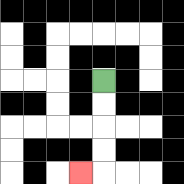{'start': '[4, 3]', 'end': '[3, 7]', 'path_directions': 'D,D,D,D,L', 'path_coordinates': '[[4, 3], [4, 4], [4, 5], [4, 6], [4, 7], [3, 7]]'}